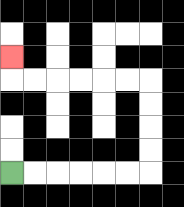{'start': '[0, 7]', 'end': '[0, 2]', 'path_directions': 'R,R,R,R,R,R,U,U,U,U,L,L,L,L,L,L,U', 'path_coordinates': '[[0, 7], [1, 7], [2, 7], [3, 7], [4, 7], [5, 7], [6, 7], [6, 6], [6, 5], [6, 4], [6, 3], [5, 3], [4, 3], [3, 3], [2, 3], [1, 3], [0, 3], [0, 2]]'}